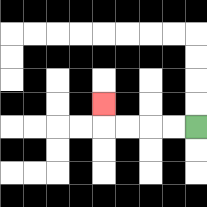{'start': '[8, 5]', 'end': '[4, 4]', 'path_directions': 'L,L,L,L,U', 'path_coordinates': '[[8, 5], [7, 5], [6, 5], [5, 5], [4, 5], [4, 4]]'}